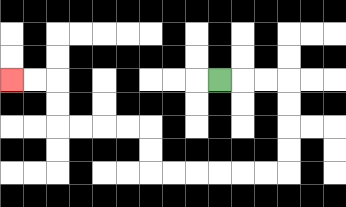{'start': '[9, 3]', 'end': '[0, 3]', 'path_directions': 'R,R,R,D,D,D,D,L,L,L,L,L,L,U,U,L,L,L,L,U,U,L,L', 'path_coordinates': '[[9, 3], [10, 3], [11, 3], [12, 3], [12, 4], [12, 5], [12, 6], [12, 7], [11, 7], [10, 7], [9, 7], [8, 7], [7, 7], [6, 7], [6, 6], [6, 5], [5, 5], [4, 5], [3, 5], [2, 5], [2, 4], [2, 3], [1, 3], [0, 3]]'}